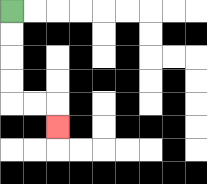{'start': '[0, 0]', 'end': '[2, 5]', 'path_directions': 'D,D,D,D,R,R,D', 'path_coordinates': '[[0, 0], [0, 1], [0, 2], [0, 3], [0, 4], [1, 4], [2, 4], [2, 5]]'}